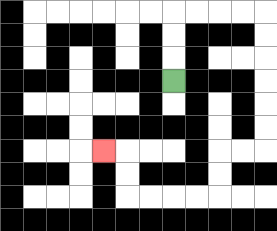{'start': '[7, 3]', 'end': '[4, 6]', 'path_directions': 'U,U,U,R,R,R,R,D,D,D,D,D,D,L,L,D,D,L,L,L,L,U,U,L', 'path_coordinates': '[[7, 3], [7, 2], [7, 1], [7, 0], [8, 0], [9, 0], [10, 0], [11, 0], [11, 1], [11, 2], [11, 3], [11, 4], [11, 5], [11, 6], [10, 6], [9, 6], [9, 7], [9, 8], [8, 8], [7, 8], [6, 8], [5, 8], [5, 7], [5, 6], [4, 6]]'}